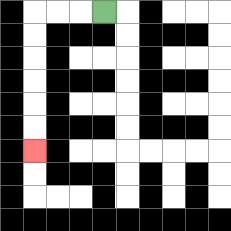{'start': '[4, 0]', 'end': '[1, 6]', 'path_directions': 'L,L,L,D,D,D,D,D,D', 'path_coordinates': '[[4, 0], [3, 0], [2, 0], [1, 0], [1, 1], [1, 2], [1, 3], [1, 4], [1, 5], [1, 6]]'}